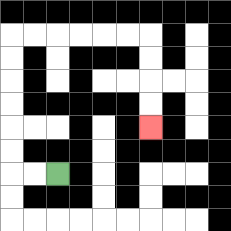{'start': '[2, 7]', 'end': '[6, 5]', 'path_directions': 'L,L,U,U,U,U,U,U,R,R,R,R,R,R,D,D,D,D', 'path_coordinates': '[[2, 7], [1, 7], [0, 7], [0, 6], [0, 5], [0, 4], [0, 3], [0, 2], [0, 1], [1, 1], [2, 1], [3, 1], [4, 1], [5, 1], [6, 1], [6, 2], [6, 3], [6, 4], [6, 5]]'}